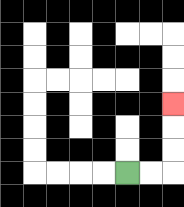{'start': '[5, 7]', 'end': '[7, 4]', 'path_directions': 'R,R,U,U,U', 'path_coordinates': '[[5, 7], [6, 7], [7, 7], [7, 6], [7, 5], [7, 4]]'}